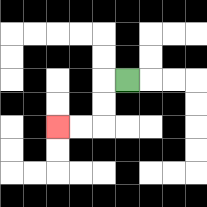{'start': '[5, 3]', 'end': '[2, 5]', 'path_directions': 'L,D,D,L,L', 'path_coordinates': '[[5, 3], [4, 3], [4, 4], [4, 5], [3, 5], [2, 5]]'}